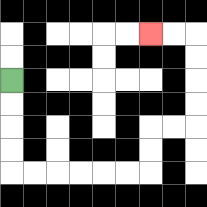{'start': '[0, 3]', 'end': '[6, 1]', 'path_directions': 'D,D,D,D,R,R,R,R,R,R,U,U,R,R,U,U,U,U,L,L', 'path_coordinates': '[[0, 3], [0, 4], [0, 5], [0, 6], [0, 7], [1, 7], [2, 7], [3, 7], [4, 7], [5, 7], [6, 7], [6, 6], [6, 5], [7, 5], [8, 5], [8, 4], [8, 3], [8, 2], [8, 1], [7, 1], [6, 1]]'}